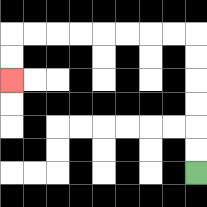{'start': '[8, 7]', 'end': '[0, 3]', 'path_directions': 'U,U,U,U,U,U,L,L,L,L,L,L,L,L,D,D', 'path_coordinates': '[[8, 7], [8, 6], [8, 5], [8, 4], [8, 3], [8, 2], [8, 1], [7, 1], [6, 1], [5, 1], [4, 1], [3, 1], [2, 1], [1, 1], [0, 1], [0, 2], [0, 3]]'}